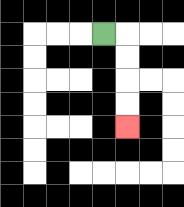{'start': '[4, 1]', 'end': '[5, 5]', 'path_directions': 'R,D,D,D,D', 'path_coordinates': '[[4, 1], [5, 1], [5, 2], [5, 3], [5, 4], [5, 5]]'}